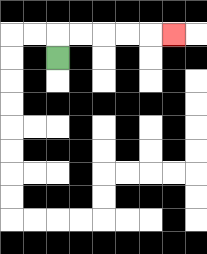{'start': '[2, 2]', 'end': '[7, 1]', 'path_directions': 'U,R,R,R,R,R', 'path_coordinates': '[[2, 2], [2, 1], [3, 1], [4, 1], [5, 1], [6, 1], [7, 1]]'}